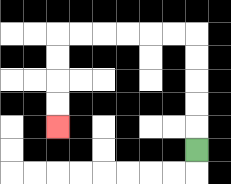{'start': '[8, 6]', 'end': '[2, 5]', 'path_directions': 'U,U,U,U,U,L,L,L,L,L,L,D,D,D,D', 'path_coordinates': '[[8, 6], [8, 5], [8, 4], [8, 3], [8, 2], [8, 1], [7, 1], [6, 1], [5, 1], [4, 1], [3, 1], [2, 1], [2, 2], [2, 3], [2, 4], [2, 5]]'}